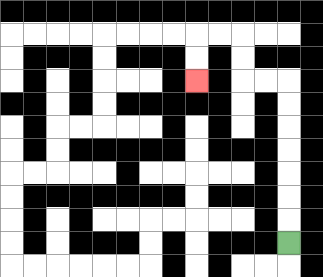{'start': '[12, 10]', 'end': '[8, 3]', 'path_directions': 'U,U,U,U,U,U,U,L,L,U,U,L,L,D,D', 'path_coordinates': '[[12, 10], [12, 9], [12, 8], [12, 7], [12, 6], [12, 5], [12, 4], [12, 3], [11, 3], [10, 3], [10, 2], [10, 1], [9, 1], [8, 1], [8, 2], [8, 3]]'}